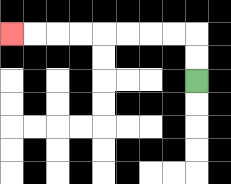{'start': '[8, 3]', 'end': '[0, 1]', 'path_directions': 'U,U,L,L,L,L,L,L,L,L', 'path_coordinates': '[[8, 3], [8, 2], [8, 1], [7, 1], [6, 1], [5, 1], [4, 1], [3, 1], [2, 1], [1, 1], [0, 1]]'}